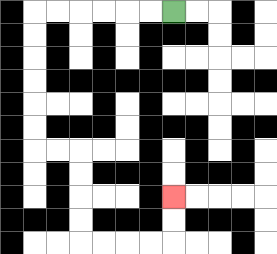{'start': '[7, 0]', 'end': '[7, 8]', 'path_directions': 'L,L,L,L,L,L,D,D,D,D,D,D,R,R,D,D,D,D,R,R,R,R,U,U', 'path_coordinates': '[[7, 0], [6, 0], [5, 0], [4, 0], [3, 0], [2, 0], [1, 0], [1, 1], [1, 2], [1, 3], [1, 4], [1, 5], [1, 6], [2, 6], [3, 6], [3, 7], [3, 8], [3, 9], [3, 10], [4, 10], [5, 10], [6, 10], [7, 10], [7, 9], [7, 8]]'}